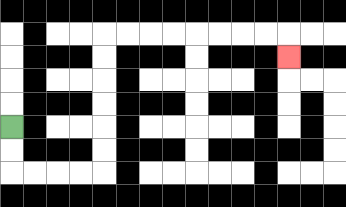{'start': '[0, 5]', 'end': '[12, 2]', 'path_directions': 'D,D,R,R,R,R,U,U,U,U,U,U,R,R,R,R,R,R,R,R,D', 'path_coordinates': '[[0, 5], [0, 6], [0, 7], [1, 7], [2, 7], [3, 7], [4, 7], [4, 6], [4, 5], [4, 4], [4, 3], [4, 2], [4, 1], [5, 1], [6, 1], [7, 1], [8, 1], [9, 1], [10, 1], [11, 1], [12, 1], [12, 2]]'}